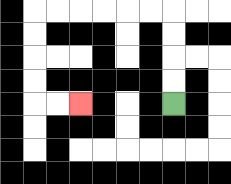{'start': '[7, 4]', 'end': '[3, 4]', 'path_directions': 'U,U,U,U,L,L,L,L,L,L,D,D,D,D,R,R', 'path_coordinates': '[[7, 4], [7, 3], [7, 2], [7, 1], [7, 0], [6, 0], [5, 0], [4, 0], [3, 0], [2, 0], [1, 0], [1, 1], [1, 2], [1, 3], [1, 4], [2, 4], [3, 4]]'}